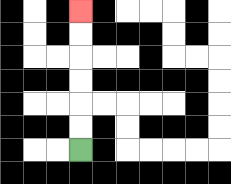{'start': '[3, 6]', 'end': '[3, 0]', 'path_directions': 'U,U,U,U,U,U', 'path_coordinates': '[[3, 6], [3, 5], [3, 4], [3, 3], [3, 2], [3, 1], [3, 0]]'}